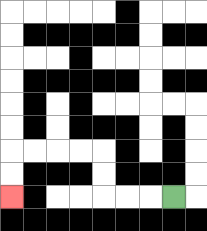{'start': '[7, 8]', 'end': '[0, 8]', 'path_directions': 'L,L,L,U,U,L,L,L,L,D,D', 'path_coordinates': '[[7, 8], [6, 8], [5, 8], [4, 8], [4, 7], [4, 6], [3, 6], [2, 6], [1, 6], [0, 6], [0, 7], [0, 8]]'}